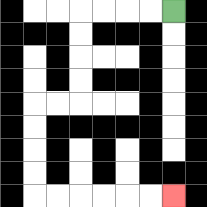{'start': '[7, 0]', 'end': '[7, 8]', 'path_directions': 'L,L,L,L,D,D,D,D,L,L,D,D,D,D,R,R,R,R,R,R', 'path_coordinates': '[[7, 0], [6, 0], [5, 0], [4, 0], [3, 0], [3, 1], [3, 2], [3, 3], [3, 4], [2, 4], [1, 4], [1, 5], [1, 6], [1, 7], [1, 8], [2, 8], [3, 8], [4, 8], [5, 8], [6, 8], [7, 8]]'}